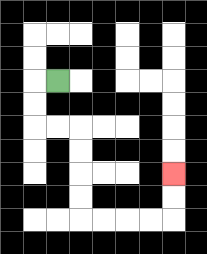{'start': '[2, 3]', 'end': '[7, 7]', 'path_directions': 'L,D,D,R,R,D,D,D,D,R,R,R,R,U,U', 'path_coordinates': '[[2, 3], [1, 3], [1, 4], [1, 5], [2, 5], [3, 5], [3, 6], [3, 7], [3, 8], [3, 9], [4, 9], [5, 9], [6, 9], [7, 9], [7, 8], [7, 7]]'}